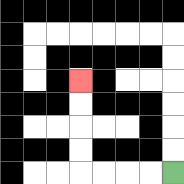{'start': '[7, 7]', 'end': '[3, 3]', 'path_directions': 'L,L,L,L,U,U,U,U', 'path_coordinates': '[[7, 7], [6, 7], [5, 7], [4, 7], [3, 7], [3, 6], [3, 5], [3, 4], [3, 3]]'}